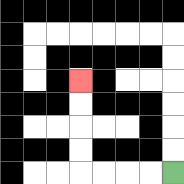{'start': '[7, 7]', 'end': '[3, 3]', 'path_directions': 'L,L,L,L,U,U,U,U', 'path_coordinates': '[[7, 7], [6, 7], [5, 7], [4, 7], [3, 7], [3, 6], [3, 5], [3, 4], [3, 3]]'}